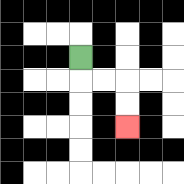{'start': '[3, 2]', 'end': '[5, 5]', 'path_directions': 'D,R,R,D,D', 'path_coordinates': '[[3, 2], [3, 3], [4, 3], [5, 3], [5, 4], [5, 5]]'}